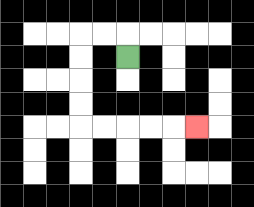{'start': '[5, 2]', 'end': '[8, 5]', 'path_directions': 'U,L,L,D,D,D,D,R,R,R,R,R', 'path_coordinates': '[[5, 2], [5, 1], [4, 1], [3, 1], [3, 2], [3, 3], [3, 4], [3, 5], [4, 5], [5, 5], [6, 5], [7, 5], [8, 5]]'}